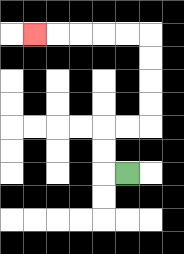{'start': '[5, 7]', 'end': '[1, 1]', 'path_directions': 'L,U,U,R,R,U,U,U,U,L,L,L,L,L', 'path_coordinates': '[[5, 7], [4, 7], [4, 6], [4, 5], [5, 5], [6, 5], [6, 4], [6, 3], [6, 2], [6, 1], [5, 1], [4, 1], [3, 1], [2, 1], [1, 1]]'}